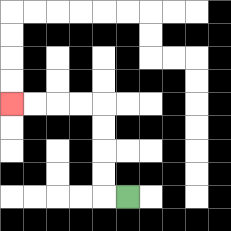{'start': '[5, 8]', 'end': '[0, 4]', 'path_directions': 'L,U,U,U,U,L,L,L,L', 'path_coordinates': '[[5, 8], [4, 8], [4, 7], [4, 6], [4, 5], [4, 4], [3, 4], [2, 4], [1, 4], [0, 4]]'}